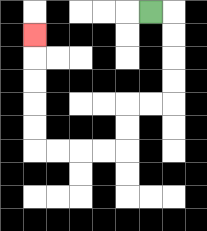{'start': '[6, 0]', 'end': '[1, 1]', 'path_directions': 'R,D,D,D,D,L,L,D,D,L,L,L,L,U,U,U,U,U', 'path_coordinates': '[[6, 0], [7, 0], [7, 1], [7, 2], [7, 3], [7, 4], [6, 4], [5, 4], [5, 5], [5, 6], [4, 6], [3, 6], [2, 6], [1, 6], [1, 5], [1, 4], [1, 3], [1, 2], [1, 1]]'}